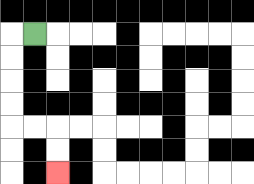{'start': '[1, 1]', 'end': '[2, 7]', 'path_directions': 'L,D,D,D,D,R,R,D,D', 'path_coordinates': '[[1, 1], [0, 1], [0, 2], [0, 3], [0, 4], [0, 5], [1, 5], [2, 5], [2, 6], [2, 7]]'}